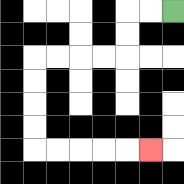{'start': '[7, 0]', 'end': '[6, 6]', 'path_directions': 'L,L,D,D,L,L,L,L,D,D,D,D,R,R,R,R,R', 'path_coordinates': '[[7, 0], [6, 0], [5, 0], [5, 1], [5, 2], [4, 2], [3, 2], [2, 2], [1, 2], [1, 3], [1, 4], [1, 5], [1, 6], [2, 6], [3, 6], [4, 6], [5, 6], [6, 6]]'}